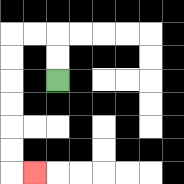{'start': '[2, 3]', 'end': '[1, 7]', 'path_directions': 'U,U,L,L,D,D,D,D,D,D,R', 'path_coordinates': '[[2, 3], [2, 2], [2, 1], [1, 1], [0, 1], [0, 2], [0, 3], [0, 4], [0, 5], [0, 6], [0, 7], [1, 7]]'}